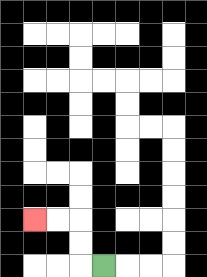{'start': '[4, 11]', 'end': '[1, 9]', 'path_directions': 'L,U,U,L,L', 'path_coordinates': '[[4, 11], [3, 11], [3, 10], [3, 9], [2, 9], [1, 9]]'}